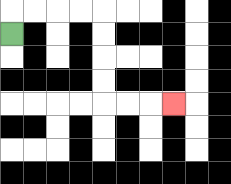{'start': '[0, 1]', 'end': '[7, 4]', 'path_directions': 'U,R,R,R,R,D,D,D,D,R,R,R', 'path_coordinates': '[[0, 1], [0, 0], [1, 0], [2, 0], [3, 0], [4, 0], [4, 1], [4, 2], [4, 3], [4, 4], [5, 4], [6, 4], [7, 4]]'}